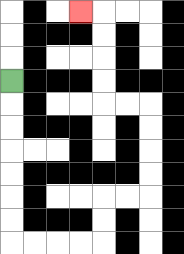{'start': '[0, 3]', 'end': '[3, 0]', 'path_directions': 'D,D,D,D,D,D,D,R,R,R,R,U,U,R,R,U,U,U,U,L,L,U,U,U,U,L', 'path_coordinates': '[[0, 3], [0, 4], [0, 5], [0, 6], [0, 7], [0, 8], [0, 9], [0, 10], [1, 10], [2, 10], [3, 10], [4, 10], [4, 9], [4, 8], [5, 8], [6, 8], [6, 7], [6, 6], [6, 5], [6, 4], [5, 4], [4, 4], [4, 3], [4, 2], [4, 1], [4, 0], [3, 0]]'}